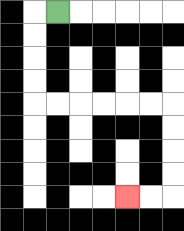{'start': '[2, 0]', 'end': '[5, 8]', 'path_directions': 'L,D,D,D,D,R,R,R,R,R,R,D,D,D,D,L,L', 'path_coordinates': '[[2, 0], [1, 0], [1, 1], [1, 2], [1, 3], [1, 4], [2, 4], [3, 4], [4, 4], [5, 4], [6, 4], [7, 4], [7, 5], [7, 6], [7, 7], [7, 8], [6, 8], [5, 8]]'}